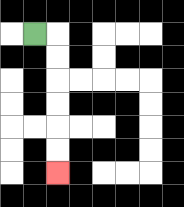{'start': '[1, 1]', 'end': '[2, 7]', 'path_directions': 'R,D,D,D,D,D,D', 'path_coordinates': '[[1, 1], [2, 1], [2, 2], [2, 3], [2, 4], [2, 5], [2, 6], [2, 7]]'}